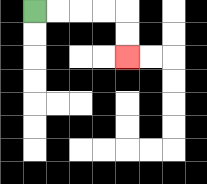{'start': '[1, 0]', 'end': '[5, 2]', 'path_directions': 'R,R,R,R,D,D', 'path_coordinates': '[[1, 0], [2, 0], [3, 0], [4, 0], [5, 0], [5, 1], [5, 2]]'}